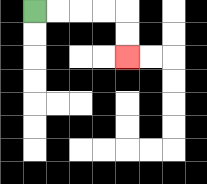{'start': '[1, 0]', 'end': '[5, 2]', 'path_directions': 'R,R,R,R,D,D', 'path_coordinates': '[[1, 0], [2, 0], [3, 0], [4, 0], [5, 0], [5, 1], [5, 2]]'}